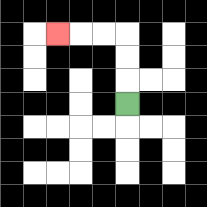{'start': '[5, 4]', 'end': '[2, 1]', 'path_directions': 'U,U,U,L,L,L', 'path_coordinates': '[[5, 4], [5, 3], [5, 2], [5, 1], [4, 1], [3, 1], [2, 1]]'}